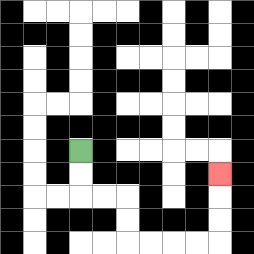{'start': '[3, 6]', 'end': '[9, 7]', 'path_directions': 'D,D,R,R,D,D,R,R,R,R,U,U,U', 'path_coordinates': '[[3, 6], [3, 7], [3, 8], [4, 8], [5, 8], [5, 9], [5, 10], [6, 10], [7, 10], [8, 10], [9, 10], [9, 9], [9, 8], [9, 7]]'}